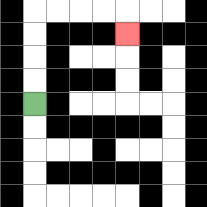{'start': '[1, 4]', 'end': '[5, 1]', 'path_directions': 'U,U,U,U,R,R,R,R,D', 'path_coordinates': '[[1, 4], [1, 3], [1, 2], [1, 1], [1, 0], [2, 0], [3, 0], [4, 0], [5, 0], [5, 1]]'}